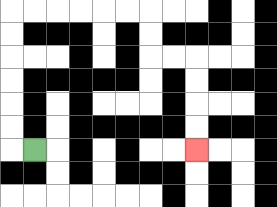{'start': '[1, 6]', 'end': '[8, 6]', 'path_directions': 'L,U,U,U,U,U,U,R,R,R,R,R,R,D,D,R,R,D,D,D,D', 'path_coordinates': '[[1, 6], [0, 6], [0, 5], [0, 4], [0, 3], [0, 2], [0, 1], [0, 0], [1, 0], [2, 0], [3, 0], [4, 0], [5, 0], [6, 0], [6, 1], [6, 2], [7, 2], [8, 2], [8, 3], [8, 4], [8, 5], [8, 6]]'}